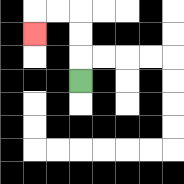{'start': '[3, 3]', 'end': '[1, 1]', 'path_directions': 'U,U,U,L,L,D', 'path_coordinates': '[[3, 3], [3, 2], [3, 1], [3, 0], [2, 0], [1, 0], [1, 1]]'}